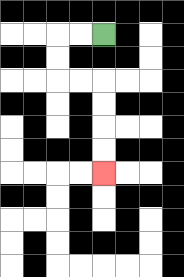{'start': '[4, 1]', 'end': '[4, 7]', 'path_directions': 'L,L,D,D,R,R,D,D,D,D', 'path_coordinates': '[[4, 1], [3, 1], [2, 1], [2, 2], [2, 3], [3, 3], [4, 3], [4, 4], [4, 5], [4, 6], [4, 7]]'}